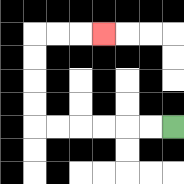{'start': '[7, 5]', 'end': '[4, 1]', 'path_directions': 'L,L,L,L,L,L,U,U,U,U,R,R,R', 'path_coordinates': '[[7, 5], [6, 5], [5, 5], [4, 5], [3, 5], [2, 5], [1, 5], [1, 4], [1, 3], [1, 2], [1, 1], [2, 1], [3, 1], [4, 1]]'}